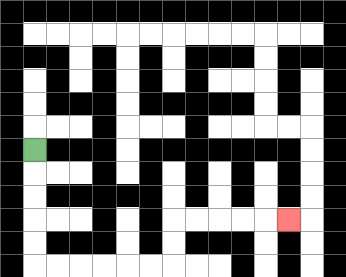{'start': '[1, 6]', 'end': '[12, 9]', 'path_directions': 'D,D,D,D,D,R,R,R,R,R,R,U,U,R,R,R,R,R', 'path_coordinates': '[[1, 6], [1, 7], [1, 8], [1, 9], [1, 10], [1, 11], [2, 11], [3, 11], [4, 11], [5, 11], [6, 11], [7, 11], [7, 10], [7, 9], [8, 9], [9, 9], [10, 9], [11, 9], [12, 9]]'}